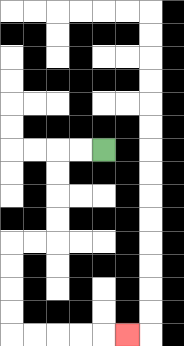{'start': '[4, 6]', 'end': '[5, 14]', 'path_directions': 'L,L,D,D,D,D,L,L,D,D,D,D,R,R,R,R,R', 'path_coordinates': '[[4, 6], [3, 6], [2, 6], [2, 7], [2, 8], [2, 9], [2, 10], [1, 10], [0, 10], [0, 11], [0, 12], [0, 13], [0, 14], [1, 14], [2, 14], [3, 14], [4, 14], [5, 14]]'}